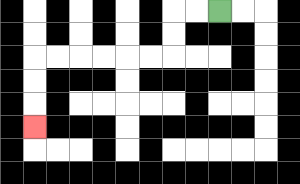{'start': '[9, 0]', 'end': '[1, 5]', 'path_directions': 'L,L,D,D,L,L,L,L,L,L,D,D,D', 'path_coordinates': '[[9, 0], [8, 0], [7, 0], [7, 1], [7, 2], [6, 2], [5, 2], [4, 2], [3, 2], [2, 2], [1, 2], [1, 3], [1, 4], [1, 5]]'}